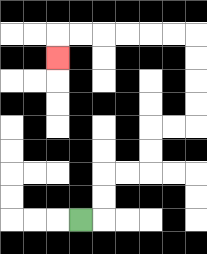{'start': '[3, 9]', 'end': '[2, 2]', 'path_directions': 'R,U,U,R,R,U,U,R,R,U,U,U,U,L,L,L,L,L,L,D', 'path_coordinates': '[[3, 9], [4, 9], [4, 8], [4, 7], [5, 7], [6, 7], [6, 6], [6, 5], [7, 5], [8, 5], [8, 4], [8, 3], [8, 2], [8, 1], [7, 1], [6, 1], [5, 1], [4, 1], [3, 1], [2, 1], [2, 2]]'}